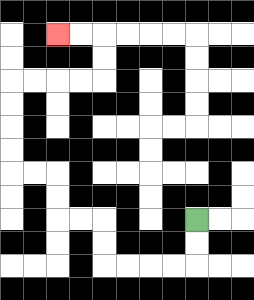{'start': '[8, 9]', 'end': '[2, 1]', 'path_directions': 'D,D,L,L,L,L,U,U,L,L,U,U,L,L,U,U,U,U,R,R,R,R,U,U,L,L', 'path_coordinates': '[[8, 9], [8, 10], [8, 11], [7, 11], [6, 11], [5, 11], [4, 11], [4, 10], [4, 9], [3, 9], [2, 9], [2, 8], [2, 7], [1, 7], [0, 7], [0, 6], [0, 5], [0, 4], [0, 3], [1, 3], [2, 3], [3, 3], [4, 3], [4, 2], [4, 1], [3, 1], [2, 1]]'}